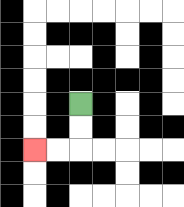{'start': '[3, 4]', 'end': '[1, 6]', 'path_directions': 'D,D,L,L', 'path_coordinates': '[[3, 4], [3, 5], [3, 6], [2, 6], [1, 6]]'}